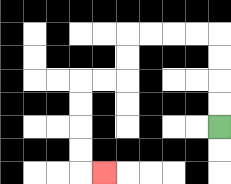{'start': '[9, 5]', 'end': '[4, 7]', 'path_directions': 'U,U,U,U,L,L,L,L,D,D,L,L,D,D,D,D,R', 'path_coordinates': '[[9, 5], [9, 4], [9, 3], [9, 2], [9, 1], [8, 1], [7, 1], [6, 1], [5, 1], [5, 2], [5, 3], [4, 3], [3, 3], [3, 4], [3, 5], [3, 6], [3, 7], [4, 7]]'}